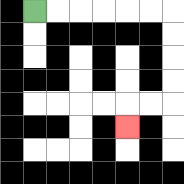{'start': '[1, 0]', 'end': '[5, 5]', 'path_directions': 'R,R,R,R,R,R,D,D,D,D,L,L,D', 'path_coordinates': '[[1, 0], [2, 0], [3, 0], [4, 0], [5, 0], [6, 0], [7, 0], [7, 1], [7, 2], [7, 3], [7, 4], [6, 4], [5, 4], [5, 5]]'}